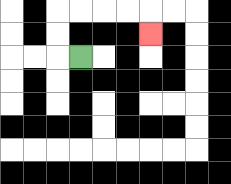{'start': '[3, 2]', 'end': '[6, 1]', 'path_directions': 'L,U,U,R,R,R,R,D', 'path_coordinates': '[[3, 2], [2, 2], [2, 1], [2, 0], [3, 0], [4, 0], [5, 0], [6, 0], [6, 1]]'}